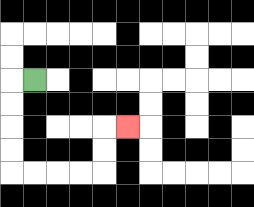{'start': '[1, 3]', 'end': '[5, 5]', 'path_directions': 'L,D,D,D,D,R,R,R,R,U,U,R', 'path_coordinates': '[[1, 3], [0, 3], [0, 4], [0, 5], [0, 6], [0, 7], [1, 7], [2, 7], [3, 7], [4, 7], [4, 6], [4, 5], [5, 5]]'}